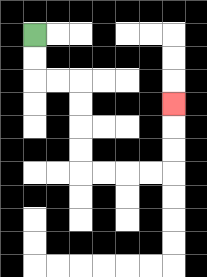{'start': '[1, 1]', 'end': '[7, 4]', 'path_directions': 'D,D,R,R,D,D,D,D,R,R,R,R,U,U,U', 'path_coordinates': '[[1, 1], [1, 2], [1, 3], [2, 3], [3, 3], [3, 4], [3, 5], [3, 6], [3, 7], [4, 7], [5, 7], [6, 7], [7, 7], [7, 6], [7, 5], [7, 4]]'}